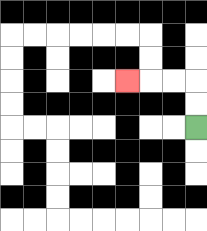{'start': '[8, 5]', 'end': '[5, 3]', 'path_directions': 'U,U,L,L,L', 'path_coordinates': '[[8, 5], [8, 4], [8, 3], [7, 3], [6, 3], [5, 3]]'}